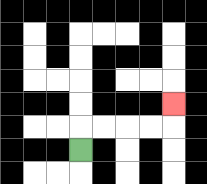{'start': '[3, 6]', 'end': '[7, 4]', 'path_directions': 'U,R,R,R,R,U', 'path_coordinates': '[[3, 6], [3, 5], [4, 5], [5, 5], [6, 5], [7, 5], [7, 4]]'}